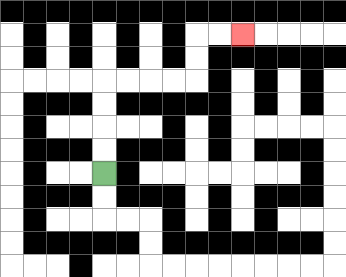{'start': '[4, 7]', 'end': '[10, 1]', 'path_directions': 'U,U,U,U,R,R,R,R,U,U,R,R', 'path_coordinates': '[[4, 7], [4, 6], [4, 5], [4, 4], [4, 3], [5, 3], [6, 3], [7, 3], [8, 3], [8, 2], [8, 1], [9, 1], [10, 1]]'}